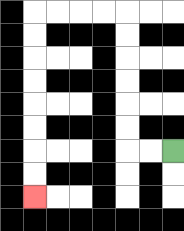{'start': '[7, 6]', 'end': '[1, 8]', 'path_directions': 'L,L,U,U,U,U,U,U,L,L,L,L,D,D,D,D,D,D,D,D', 'path_coordinates': '[[7, 6], [6, 6], [5, 6], [5, 5], [5, 4], [5, 3], [5, 2], [5, 1], [5, 0], [4, 0], [3, 0], [2, 0], [1, 0], [1, 1], [1, 2], [1, 3], [1, 4], [1, 5], [1, 6], [1, 7], [1, 8]]'}